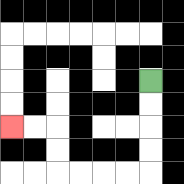{'start': '[6, 3]', 'end': '[0, 5]', 'path_directions': 'D,D,D,D,L,L,L,L,U,U,L,L', 'path_coordinates': '[[6, 3], [6, 4], [6, 5], [6, 6], [6, 7], [5, 7], [4, 7], [3, 7], [2, 7], [2, 6], [2, 5], [1, 5], [0, 5]]'}